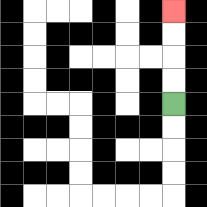{'start': '[7, 4]', 'end': '[7, 0]', 'path_directions': 'U,U,U,U', 'path_coordinates': '[[7, 4], [7, 3], [7, 2], [7, 1], [7, 0]]'}